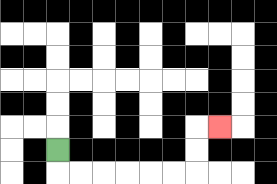{'start': '[2, 6]', 'end': '[9, 5]', 'path_directions': 'D,R,R,R,R,R,R,U,U,R', 'path_coordinates': '[[2, 6], [2, 7], [3, 7], [4, 7], [5, 7], [6, 7], [7, 7], [8, 7], [8, 6], [8, 5], [9, 5]]'}